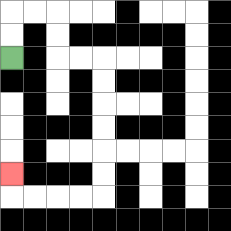{'start': '[0, 2]', 'end': '[0, 7]', 'path_directions': 'U,U,R,R,D,D,R,R,D,D,D,D,D,D,L,L,L,L,U', 'path_coordinates': '[[0, 2], [0, 1], [0, 0], [1, 0], [2, 0], [2, 1], [2, 2], [3, 2], [4, 2], [4, 3], [4, 4], [4, 5], [4, 6], [4, 7], [4, 8], [3, 8], [2, 8], [1, 8], [0, 8], [0, 7]]'}